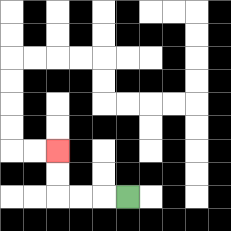{'start': '[5, 8]', 'end': '[2, 6]', 'path_directions': 'L,L,L,U,U', 'path_coordinates': '[[5, 8], [4, 8], [3, 8], [2, 8], [2, 7], [2, 6]]'}